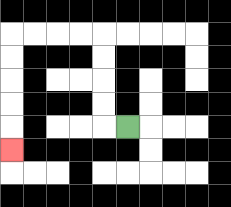{'start': '[5, 5]', 'end': '[0, 6]', 'path_directions': 'L,U,U,U,U,L,L,L,L,D,D,D,D,D', 'path_coordinates': '[[5, 5], [4, 5], [4, 4], [4, 3], [4, 2], [4, 1], [3, 1], [2, 1], [1, 1], [0, 1], [0, 2], [0, 3], [0, 4], [0, 5], [0, 6]]'}